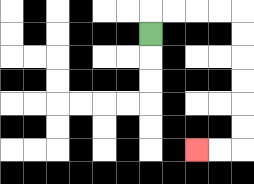{'start': '[6, 1]', 'end': '[8, 6]', 'path_directions': 'U,R,R,R,R,D,D,D,D,D,D,L,L', 'path_coordinates': '[[6, 1], [6, 0], [7, 0], [8, 0], [9, 0], [10, 0], [10, 1], [10, 2], [10, 3], [10, 4], [10, 5], [10, 6], [9, 6], [8, 6]]'}